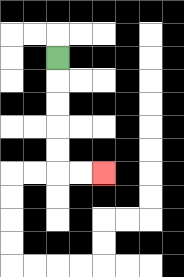{'start': '[2, 2]', 'end': '[4, 7]', 'path_directions': 'D,D,D,D,D,R,R', 'path_coordinates': '[[2, 2], [2, 3], [2, 4], [2, 5], [2, 6], [2, 7], [3, 7], [4, 7]]'}